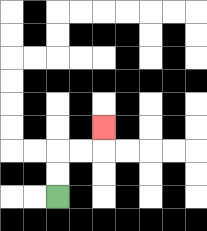{'start': '[2, 8]', 'end': '[4, 5]', 'path_directions': 'U,U,R,R,U', 'path_coordinates': '[[2, 8], [2, 7], [2, 6], [3, 6], [4, 6], [4, 5]]'}